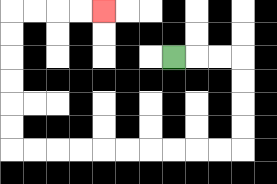{'start': '[7, 2]', 'end': '[4, 0]', 'path_directions': 'R,R,R,D,D,D,D,L,L,L,L,L,L,L,L,L,L,U,U,U,U,U,U,R,R,R,R', 'path_coordinates': '[[7, 2], [8, 2], [9, 2], [10, 2], [10, 3], [10, 4], [10, 5], [10, 6], [9, 6], [8, 6], [7, 6], [6, 6], [5, 6], [4, 6], [3, 6], [2, 6], [1, 6], [0, 6], [0, 5], [0, 4], [0, 3], [0, 2], [0, 1], [0, 0], [1, 0], [2, 0], [3, 0], [4, 0]]'}